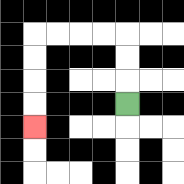{'start': '[5, 4]', 'end': '[1, 5]', 'path_directions': 'U,U,U,L,L,L,L,D,D,D,D', 'path_coordinates': '[[5, 4], [5, 3], [5, 2], [5, 1], [4, 1], [3, 1], [2, 1], [1, 1], [1, 2], [1, 3], [1, 4], [1, 5]]'}